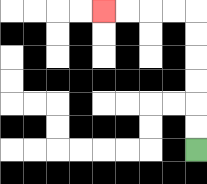{'start': '[8, 6]', 'end': '[4, 0]', 'path_directions': 'U,U,U,U,U,U,L,L,L,L', 'path_coordinates': '[[8, 6], [8, 5], [8, 4], [8, 3], [8, 2], [8, 1], [8, 0], [7, 0], [6, 0], [5, 0], [4, 0]]'}